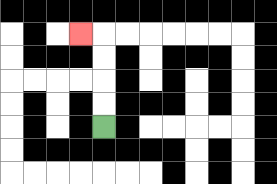{'start': '[4, 5]', 'end': '[3, 1]', 'path_directions': 'U,U,U,U,L', 'path_coordinates': '[[4, 5], [4, 4], [4, 3], [4, 2], [4, 1], [3, 1]]'}